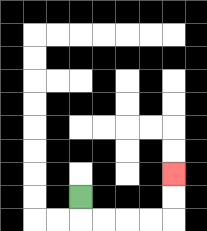{'start': '[3, 8]', 'end': '[7, 7]', 'path_directions': 'D,R,R,R,R,U,U', 'path_coordinates': '[[3, 8], [3, 9], [4, 9], [5, 9], [6, 9], [7, 9], [7, 8], [7, 7]]'}